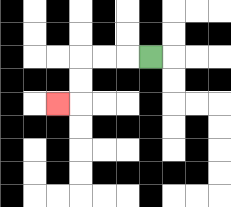{'start': '[6, 2]', 'end': '[2, 4]', 'path_directions': 'L,L,L,D,D,L', 'path_coordinates': '[[6, 2], [5, 2], [4, 2], [3, 2], [3, 3], [3, 4], [2, 4]]'}